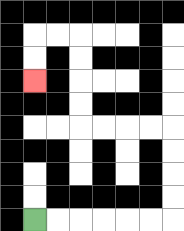{'start': '[1, 9]', 'end': '[1, 3]', 'path_directions': 'R,R,R,R,R,R,U,U,U,U,L,L,L,L,U,U,U,U,L,L,D,D', 'path_coordinates': '[[1, 9], [2, 9], [3, 9], [4, 9], [5, 9], [6, 9], [7, 9], [7, 8], [7, 7], [7, 6], [7, 5], [6, 5], [5, 5], [4, 5], [3, 5], [3, 4], [3, 3], [3, 2], [3, 1], [2, 1], [1, 1], [1, 2], [1, 3]]'}